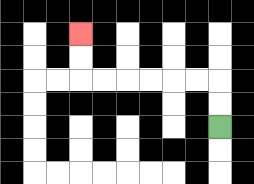{'start': '[9, 5]', 'end': '[3, 1]', 'path_directions': 'U,U,L,L,L,L,L,L,U,U', 'path_coordinates': '[[9, 5], [9, 4], [9, 3], [8, 3], [7, 3], [6, 3], [5, 3], [4, 3], [3, 3], [3, 2], [3, 1]]'}